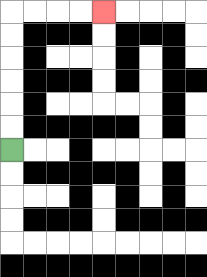{'start': '[0, 6]', 'end': '[4, 0]', 'path_directions': 'U,U,U,U,U,U,R,R,R,R', 'path_coordinates': '[[0, 6], [0, 5], [0, 4], [0, 3], [0, 2], [0, 1], [0, 0], [1, 0], [2, 0], [3, 0], [4, 0]]'}